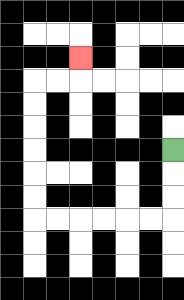{'start': '[7, 6]', 'end': '[3, 2]', 'path_directions': 'D,D,D,L,L,L,L,L,L,U,U,U,U,U,U,R,R,U', 'path_coordinates': '[[7, 6], [7, 7], [7, 8], [7, 9], [6, 9], [5, 9], [4, 9], [3, 9], [2, 9], [1, 9], [1, 8], [1, 7], [1, 6], [1, 5], [1, 4], [1, 3], [2, 3], [3, 3], [3, 2]]'}